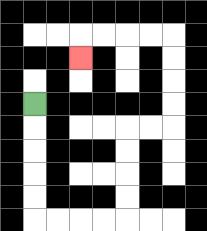{'start': '[1, 4]', 'end': '[3, 2]', 'path_directions': 'D,D,D,D,D,R,R,R,R,U,U,U,U,R,R,U,U,U,U,L,L,L,L,D', 'path_coordinates': '[[1, 4], [1, 5], [1, 6], [1, 7], [1, 8], [1, 9], [2, 9], [3, 9], [4, 9], [5, 9], [5, 8], [5, 7], [5, 6], [5, 5], [6, 5], [7, 5], [7, 4], [7, 3], [7, 2], [7, 1], [6, 1], [5, 1], [4, 1], [3, 1], [3, 2]]'}